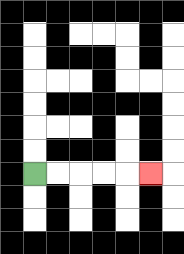{'start': '[1, 7]', 'end': '[6, 7]', 'path_directions': 'R,R,R,R,R', 'path_coordinates': '[[1, 7], [2, 7], [3, 7], [4, 7], [5, 7], [6, 7]]'}